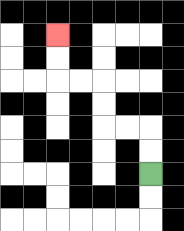{'start': '[6, 7]', 'end': '[2, 1]', 'path_directions': 'U,U,L,L,U,U,L,L,U,U', 'path_coordinates': '[[6, 7], [6, 6], [6, 5], [5, 5], [4, 5], [4, 4], [4, 3], [3, 3], [2, 3], [2, 2], [2, 1]]'}